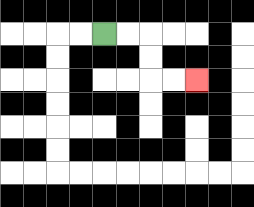{'start': '[4, 1]', 'end': '[8, 3]', 'path_directions': 'R,R,D,D,R,R', 'path_coordinates': '[[4, 1], [5, 1], [6, 1], [6, 2], [6, 3], [7, 3], [8, 3]]'}